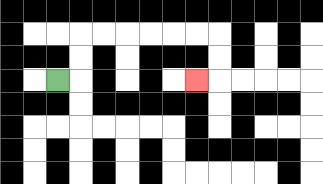{'start': '[2, 3]', 'end': '[8, 3]', 'path_directions': 'R,U,U,R,R,R,R,R,R,D,D,L', 'path_coordinates': '[[2, 3], [3, 3], [3, 2], [3, 1], [4, 1], [5, 1], [6, 1], [7, 1], [8, 1], [9, 1], [9, 2], [9, 3], [8, 3]]'}